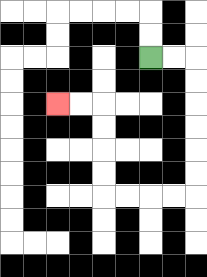{'start': '[6, 2]', 'end': '[2, 4]', 'path_directions': 'R,R,D,D,D,D,D,D,L,L,L,L,U,U,U,U,L,L', 'path_coordinates': '[[6, 2], [7, 2], [8, 2], [8, 3], [8, 4], [8, 5], [8, 6], [8, 7], [8, 8], [7, 8], [6, 8], [5, 8], [4, 8], [4, 7], [4, 6], [4, 5], [4, 4], [3, 4], [2, 4]]'}